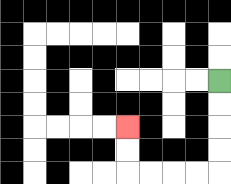{'start': '[9, 3]', 'end': '[5, 5]', 'path_directions': 'D,D,D,D,L,L,L,L,U,U', 'path_coordinates': '[[9, 3], [9, 4], [9, 5], [9, 6], [9, 7], [8, 7], [7, 7], [6, 7], [5, 7], [5, 6], [5, 5]]'}